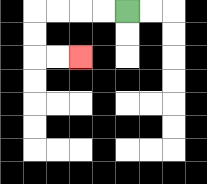{'start': '[5, 0]', 'end': '[3, 2]', 'path_directions': 'L,L,L,L,D,D,R,R', 'path_coordinates': '[[5, 0], [4, 0], [3, 0], [2, 0], [1, 0], [1, 1], [1, 2], [2, 2], [3, 2]]'}